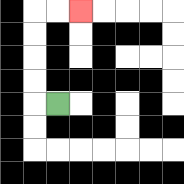{'start': '[2, 4]', 'end': '[3, 0]', 'path_directions': 'L,U,U,U,U,R,R', 'path_coordinates': '[[2, 4], [1, 4], [1, 3], [1, 2], [1, 1], [1, 0], [2, 0], [3, 0]]'}